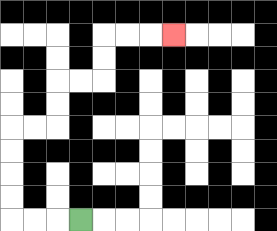{'start': '[3, 9]', 'end': '[7, 1]', 'path_directions': 'L,L,L,U,U,U,U,R,R,U,U,R,R,U,U,R,R,R', 'path_coordinates': '[[3, 9], [2, 9], [1, 9], [0, 9], [0, 8], [0, 7], [0, 6], [0, 5], [1, 5], [2, 5], [2, 4], [2, 3], [3, 3], [4, 3], [4, 2], [4, 1], [5, 1], [6, 1], [7, 1]]'}